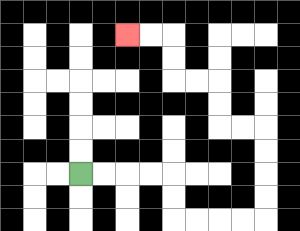{'start': '[3, 7]', 'end': '[5, 1]', 'path_directions': 'R,R,R,R,D,D,R,R,R,R,U,U,U,U,L,L,U,U,L,L,U,U,L,L', 'path_coordinates': '[[3, 7], [4, 7], [5, 7], [6, 7], [7, 7], [7, 8], [7, 9], [8, 9], [9, 9], [10, 9], [11, 9], [11, 8], [11, 7], [11, 6], [11, 5], [10, 5], [9, 5], [9, 4], [9, 3], [8, 3], [7, 3], [7, 2], [7, 1], [6, 1], [5, 1]]'}